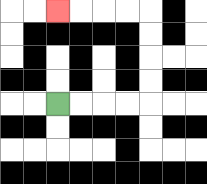{'start': '[2, 4]', 'end': '[2, 0]', 'path_directions': 'R,R,R,R,U,U,U,U,L,L,L,L', 'path_coordinates': '[[2, 4], [3, 4], [4, 4], [5, 4], [6, 4], [6, 3], [6, 2], [6, 1], [6, 0], [5, 0], [4, 0], [3, 0], [2, 0]]'}